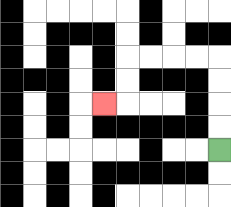{'start': '[9, 6]', 'end': '[4, 4]', 'path_directions': 'U,U,U,U,L,L,L,L,D,D,L', 'path_coordinates': '[[9, 6], [9, 5], [9, 4], [9, 3], [9, 2], [8, 2], [7, 2], [6, 2], [5, 2], [5, 3], [5, 4], [4, 4]]'}